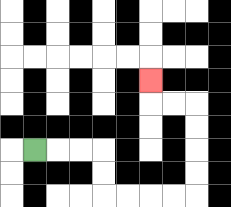{'start': '[1, 6]', 'end': '[6, 3]', 'path_directions': 'R,R,R,D,D,R,R,R,R,U,U,U,U,L,L,U', 'path_coordinates': '[[1, 6], [2, 6], [3, 6], [4, 6], [4, 7], [4, 8], [5, 8], [6, 8], [7, 8], [8, 8], [8, 7], [8, 6], [8, 5], [8, 4], [7, 4], [6, 4], [6, 3]]'}